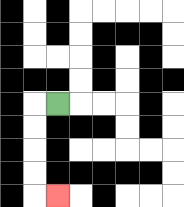{'start': '[2, 4]', 'end': '[2, 8]', 'path_directions': 'L,D,D,D,D,R', 'path_coordinates': '[[2, 4], [1, 4], [1, 5], [1, 6], [1, 7], [1, 8], [2, 8]]'}